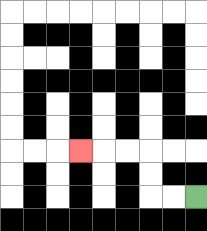{'start': '[8, 8]', 'end': '[3, 6]', 'path_directions': 'L,L,U,U,L,L,L', 'path_coordinates': '[[8, 8], [7, 8], [6, 8], [6, 7], [6, 6], [5, 6], [4, 6], [3, 6]]'}